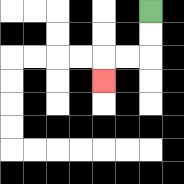{'start': '[6, 0]', 'end': '[4, 3]', 'path_directions': 'D,D,L,L,D', 'path_coordinates': '[[6, 0], [6, 1], [6, 2], [5, 2], [4, 2], [4, 3]]'}